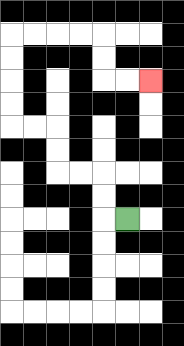{'start': '[5, 9]', 'end': '[6, 3]', 'path_directions': 'L,U,U,L,L,U,U,L,L,U,U,U,U,R,R,R,R,D,D,R,R', 'path_coordinates': '[[5, 9], [4, 9], [4, 8], [4, 7], [3, 7], [2, 7], [2, 6], [2, 5], [1, 5], [0, 5], [0, 4], [0, 3], [0, 2], [0, 1], [1, 1], [2, 1], [3, 1], [4, 1], [4, 2], [4, 3], [5, 3], [6, 3]]'}